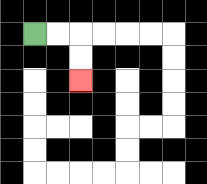{'start': '[1, 1]', 'end': '[3, 3]', 'path_directions': 'R,R,D,D', 'path_coordinates': '[[1, 1], [2, 1], [3, 1], [3, 2], [3, 3]]'}